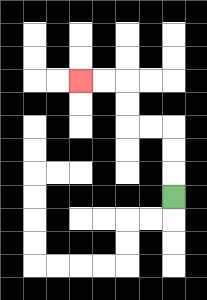{'start': '[7, 8]', 'end': '[3, 3]', 'path_directions': 'U,U,U,L,L,U,U,L,L', 'path_coordinates': '[[7, 8], [7, 7], [7, 6], [7, 5], [6, 5], [5, 5], [5, 4], [5, 3], [4, 3], [3, 3]]'}